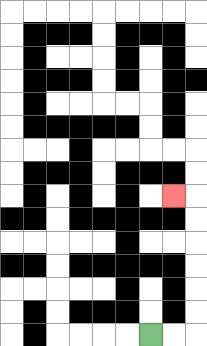{'start': '[6, 14]', 'end': '[7, 8]', 'path_directions': 'R,R,U,U,U,U,U,U,L', 'path_coordinates': '[[6, 14], [7, 14], [8, 14], [8, 13], [8, 12], [8, 11], [8, 10], [8, 9], [8, 8], [7, 8]]'}